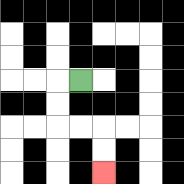{'start': '[3, 3]', 'end': '[4, 7]', 'path_directions': 'L,D,D,R,R,D,D', 'path_coordinates': '[[3, 3], [2, 3], [2, 4], [2, 5], [3, 5], [4, 5], [4, 6], [4, 7]]'}